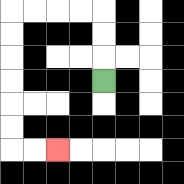{'start': '[4, 3]', 'end': '[2, 6]', 'path_directions': 'U,U,U,L,L,L,L,D,D,D,D,D,D,R,R', 'path_coordinates': '[[4, 3], [4, 2], [4, 1], [4, 0], [3, 0], [2, 0], [1, 0], [0, 0], [0, 1], [0, 2], [0, 3], [0, 4], [0, 5], [0, 6], [1, 6], [2, 6]]'}